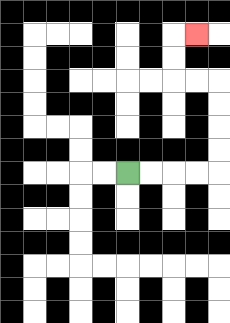{'start': '[5, 7]', 'end': '[8, 1]', 'path_directions': 'R,R,R,R,U,U,U,U,L,L,U,U,R', 'path_coordinates': '[[5, 7], [6, 7], [7, 7], [8, 7], [9, 7], [9, 6], [9, 5], [9, 4], [9, 3], [8, 3], [7, 3], [7, 2], [7, 1], [8, 1]]'}